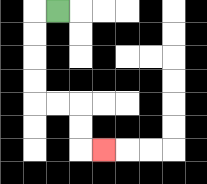{'start': '[2, 0]', 'end': '[4, 6]', 'path_directions': 'L,D,D,D,D,R,R,D,D,R', 'path_coordinates': '[[2, 0], [1, 0], [1, 1], [1, 2], [1, 3], [1, 4], [2, 4], [3, 4], [3, 5], [3, 6], [4, 6]]'}